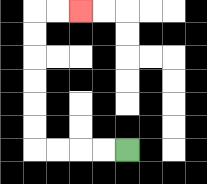{'start': '[5, 6]', 'end': '[3, 0]', 'path_directions': 'L,L,L,L,U,U,U,U,U,U,R,R', 'path_coordinates': '[[5, 6], [4, 6], [3, 6], [2, 6], [1, 6], [1, 5], [1, 4], [1, 3], [1, 2], [1, 1], [1, 0], [2, 0], [3, 0]]'}